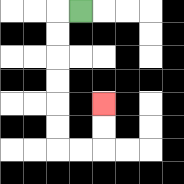{'start': '[3, 0]', 'end': '[4, 4]', 'path_directions': 'L,D,D,D,D,D,D,R,R,U,U', 'path_coordinates': '[[3, 0], [2, 0], [2, 1], [2, 2], [2, 3], [2, 4], [2, 5], [2, 6], [3, 6], [4, 6], [4, 5], [4, 4]]'}